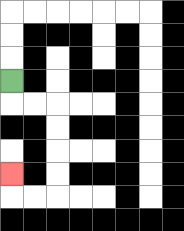{'start': '[0, 3]', 'end': '[0, 7]', 'path_directions': 'D,R,R,D,D,D,D,L,L,U', 'path_coordinates': '[[0, 3], [0, 4], [1, 4], [2, 4], [2, 5], [2, 6], [2, 7], [2, 8], [1, 8], [0, 8], [0, 7]]'}